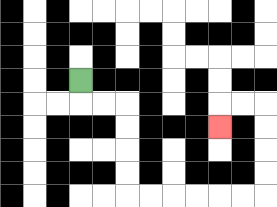{'start': '[3, 3]', 'end': '[9, 5]', 'path_directions': 'D,R,R,D,D,D,D,R,R,R,R,R,R,U,U,U,U,L,L,D', 'path_coordinates': '[[3, 3], [3, 4], [4, 4], [5, 4], [5, 5], [5, 6], [5, 7], [5, 8], [6, 8], [7, 8], [8, 8], [9, 8], [10, 8], [11, 8], [11, 7], [11, 6], [11, 5], [11, 4], [10, 4], [9, 4], [9, 5]]'}